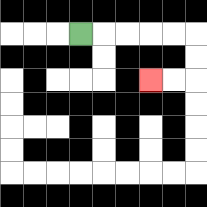{'start': '[3, 1]', 'end': '[6, 3]', 'path_directions': 'R,R,R,R,R,D,D,L,L', 'path_coordinates': '[[3, 1], [4, 1], [5, 1], [6, 1], [7, 1], [8, 1], [8, 2], [8, 3], [7, 3], [6, 3]]'}